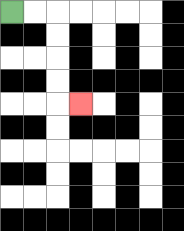{'start': '[0, 0]', 'end': '[3, 4]', 'path_directions': 'R,R,D,D,D,D,R', 'path_coordinates': '[[0, 0], [1, 0], [2, 0], [2, 1], [2, 2], [2, 3], [2, 4], [3, 4]]'}